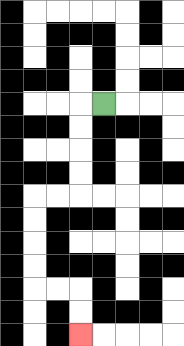{'start': '[4, 4]', 'end': '[3, 14]', 'path_directions': 'L,D,D,D,D,L,L,D,D,D,D,R,R,D,D', 'path_coordinates': '[[4, 4], [3, 4], [3, 5], [3, 6], [3, 7], [3, 8], [2, 8], [1, 8], [1, 9], [1, 10], [1, 11], [1, 12], [2, 12], [3, 12], [3, 13], [3, 14]]'}